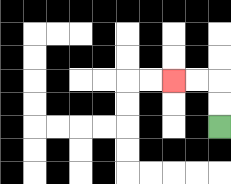{'start': '[9, 5]', 'end': '[7, 3]', 'path_directions': 'U,U,L,L', 'path_coordinates': '[[9, 5], [9, 4], [9, 3], [8, 3], [7, 3]]'}